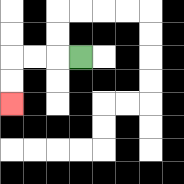{'start': '[3, 2]', 'end': '[0, 4]', 'path_directions': 'L,L,L,D,D', 'path_coordinates': '[[3, 2], [2, 2], [1, 2], [0, 2], [0, 3], [0, 4]]'}